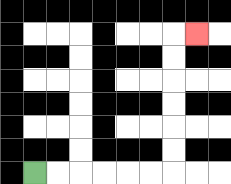{'start': '[1, 7]', 'end': '[8, 1]', 'path_directions': 'R,R,R,R,R,R,U,U,U,U,U,U,R', 'path_coordinates': '[[1, 7], [2, 7], [3, 7], [4, 7], [5, 7], [6, 7], [7, 7], [7, 6], [7, 5], [7, 4], [7, 3], [7, 2], [7, 1], [8, 1]]'}